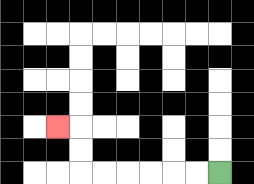{'start': '[9, 7]', 'end': '[2, 5]', 'path_directions': 'L,L,L,L,L,L,U,U,L', 'path_coordinates': '[[9, 7], [8, 7], [7, 7], [6, 7], [5, 7], [4, 7], [3, 7], [3, 6], [3, 5], [2, 5]]'}